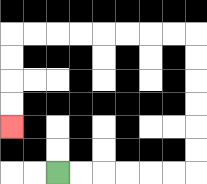{'start': '[2, 7]', 'end': '[0, 5]', 'path_directions': 'R,R,R,R,R,R,U,U,U,U,U,U,L,L,L,L,L,L,L,L,D,D,D,D', 'path_coordinates': '[[2, 7], [3, 7], [4, 7], [5, 7], [6, 7], [7, 7], [8, 7], [8, 6], [8, 5], [8, 4], [8, 3], [8, 2], [8, 1], [7, 1], [6, 1], [5, 1], [4, 1], [3, 1], [2, 1], [1, 1], [0, 1], [0, 2], [0, 3], [0, 4], [0, 5]]'}